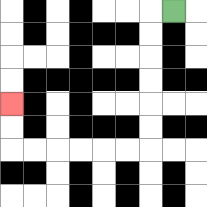{'start': '[7, 0]', 'end': '[0, 4]', 'path_directions': 'L,D,D,D,D,D,D,L,L,L,L,L,L,U,U', 'path_coordinates': '[[7, 0], [6, 0], [6, 1], [6, 2], [6, 3], [6, 4], [6, 5], [6, 6], [5, 6], [4, 6], [3, 6], [2, 6], [1, 6], [0, 6], [0, 5], [0, 4]]'}